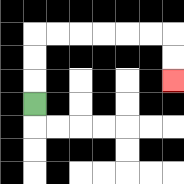{'start': '[1, 4]', 'end': '[7, 3]', 'path_directions': 'U,U,U,R,R,R,R,R,R,D,D', 'path_coordinates': '[[1, 4], [1, 3], [1, 2], [1, 1], [2, 1], [3, 1], [4, 1], [5, 1], [6, 1], [7, 1], [7, 2], [7, 3]]'}